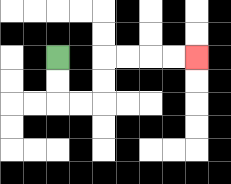{'start': '[2, 2]', 'end': '[8, 2]', 'path_directions': 'D,D,R,R,U,U,R,R,R,R', 'path_coordinates': '[[2, 2], [2, 3], [2, 4], [3, 4], [4, 4], [4, 3], [4, 2], [5, 2], [6, 2], [7, 2], [8, 2]]'}